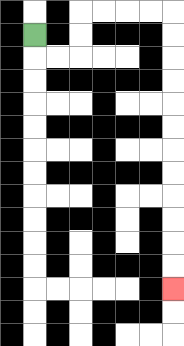{'start': '[1, 1]', 'end': '[7, 12]', 'path_directions': 'D,R,R,U,U,R,R,R,R,D,D,D,D,D,D,D,D,D,D,D,D', 'path_coordinates': '[[1, 1], [1, 2], [2, 2], [3, 2], [3, 1], [3, 0], [4, 0], [5, 0], [6, 0], [7, 0], [7, 1], [7, 2], [7, 3], [7, 4], [7, 5], [7, 6], [7, 7], [7, 8], [7, 9], [7, 10], [7, 11], [7, 12]]'}